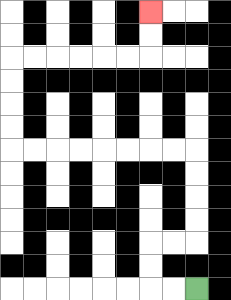{'start': '[8, 12]', 'end': '[6, 0]', 'path_directions': 'L,L,U,U,R,R,U,U,U,U,L,L,L,L,L,L,L,L,U,U,U,U,R,R,R,R,R,R,U,U', 'path_coordinates': '[[8, 12], [7, 12], [6, 12], [6, 11], [6, 10], [7, 10], [8, 10], [8, 9], [8, 8], [8, 7], [8, 6], [7, 6], [6, 6], [5, 6], [4, 6], [3, 6], [2, 6], [1, 6], [0, 6], [0, 5], [0, 4], [0, 3], [0, 2], [1, 2], [2, 2], [3, 2], [4, 2], [5, 2], [6, 2], [6, 1], [6, 0]]'}